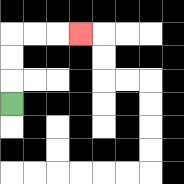{'start': '[0, 4]', 'end': '[3, 1]', 'path_directions': 'U,U,U,R,R,R', 'path_coordinates': '[[0, 4], [0, 3], [0, 2], [0, 1], [1, 1], [2, 1], [3, 1]]'}